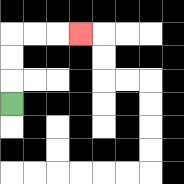{'start': '[0, 4]', 'end': '[3, 1]', 'path_directions': 'U,U,U,R,R,R', 'path_coordinates': '[[0, 4], [0, 3], [0, 2], [0, 1], [1, 1], [2, 1], [3, 1]]'}